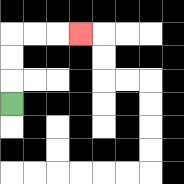{'start': '[0, 4]', 'end': '[3, 1]', 'path_directions': 'U,U,U,R,R,R', 'path_coordinates': '[[0, 4], [0, 3], [0, 2], [0, 1], [1, 1], [2, 1], [3, 1]]'}